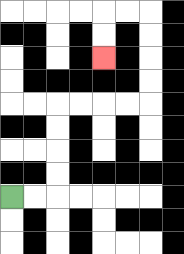{'start': '[0, 8]', 'end': '[4, 2]', 'path_directions': 'R,R,U,U,U,U,R,R,R,R,U,U,U,U,L,L,D,D', 'path_coordinates': '[[0, 8], [1, 8], [2, 8], [2, 7], [2, 6], [2, 5], [2, 4], [3, 4], [4, 4], [5, 4], [6, 4], [6, 3], [6, 2], [6, 1], [6, 0], [5, 0], [4, 0], [4, 1], [4, 2]]'}